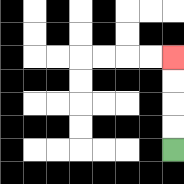{'start': '[7, 6]', 'end': '[7, 2]', 'path_directions': 'U,U,U,U', 'path_coordinates': '[[7, 6], [7, 5], [7, 4], [7, 3], [7, 2]]'}